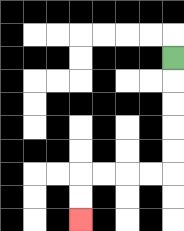{'start': '[7, 2]', 'end': '[3, 9]', 'path_directions': 'D,D,D,D,D,L,L,L,L,D,D', 'path_coordinates': '[[7, 2], [7, 3], [7, 4], [7, 5], [7, 6], [7, 7], [6, 7], [5, 7], [4, 7], [3, 7], [3, 8], [3, 9]]'}